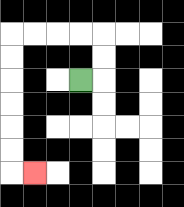{'start': '[3, 3]', 'end': '[1, 7]', 'path_directions': 'R,U,U,L,L,L,L,D,D,D,D,D,D,R', 'path_coordinates': '[[3, 3], [4, 3], [4, 2], [4, 1], [3, 1], [2, 1], [1, 1], [0, 1], [0, 2], [0, 3], [0, 4], [0, 5], [0, 6], [0, 7], [1, 7]]'}